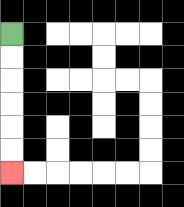{'start': '[0, 1]', 'end': '[0, 7]', 'path_directions': 'D,D,D,D,D,D', 'path_coordinates': '[[0, 1], [0, 2], [0, 3], [0, 4], [0, 5], [0, 6], [0, 7]]'}